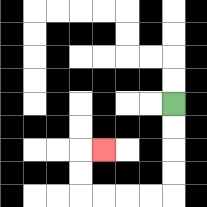{'start': '[7, 4]', 'end': '[4, 6]', 'path_directions': 'D,D,D,D,L,L,L,L,U,U,R', 'path_coordinates': '[[7, 4], [7, 5], [7, 6], [7, 7], [7, 8], [6, 8], [5, 8], [4, 8], [3, 8], [3, 7], [3, 6], [4, 6]]'}